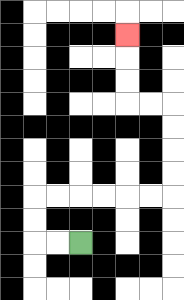{'start': '[3, 10]', 'end': '[5, 1]', 'path_directions': 'L,L,U,U,R,R,R,R,R,R,U,U,U,U,L,L,U,U,U', 'path_coordinates': '[[3, 10], [2, 10], [1, 10], [1, 9], [1, 8], [2, 8], [3, 8], [4, 8], [5, 8], [6, 8], [7, 8], [7, 7], [7, 6], [7, 5], [7, 4], [6, 4], [5, 4], [5, 3], [5, 2], [5, 1]]'}